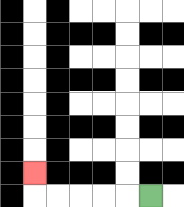{'start': '[6, 8]', 'end': '[1, 7]', 'path_directions': 'L,L,L,L,L,U', 'path_coordinates': '[[6, 8], [5, 8], [4, 8], [3, 8], [2, 8], [1, 8], [1, 7]]'}